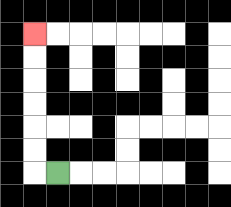{'start': '[2, 7]', 'end': '[1, 1]', 'path_directions': 'L,U,U,U,U,U,U', 'path_coordinates': '[[2, 7], [1, 7], [1, 6], [1, 5], [1, 4], [1, 3], [1, 2], [1, 1]]'}